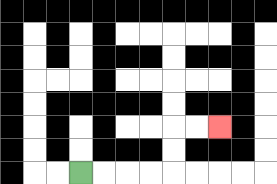{'start': '[3, 7]', 'end': '[9, 5]', 'path_directions': 'R,R,R,R,U,U,R,R', 'path_coordinates': '[[3, 7], [4, 7], [5, 7], [6, 7], [7, 7], [7, 6], [7, 5], [8, 5], [9, 5]]'}